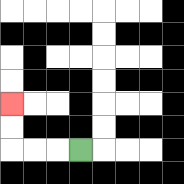{'start': '[3, 6]', 'end': '[0, 4]', 'path_directions': 'L,L,L,U,U', 'path_coordinates': '[[3, 6], [2, 6], [1, 6], [0, 6], [0, 5], [0, 4]]'}